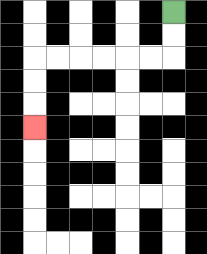{'start': '[7, 0]', 'end': '[1, 5]', 'path_directions': 'D,D,L,L,L,L,L,L,D,D,D', 'path_coordinates': '[[7, 0], [7, 1], [7, 2], [6, 2], [5, 2], [4, 2], [3, 2], [2, 2], [1, 2], [1, 3], [1, 4], [1, 5]]'}